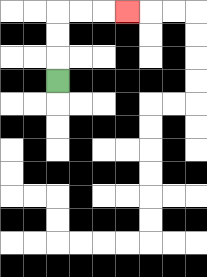{'start': '[2, 3]', 'end': '[5, 0]', 'path_directions': 'U,U,U,R,R,R', 'path_coordinates': '[[2, 3], [2, 2], [2, 1], [2, 0], [3, 0], [4, 0], [5, 0]]'}